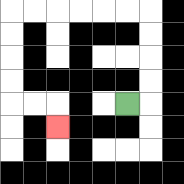{'start': '[5, 4]', 'end': '[2, 5]', 'path_directions': 'R,U,U,U,U,L,L,L,L,L,L,D,D,D,D,R,R,D', 'path_coordinates': '[[5, 4], [6, 4], [6, 3], [6, 2], [6, 1], [6, 0], [5, 0], [4, 0], [3, 0], [2, 0], [1, 0], [0, 0], [0, 1], [0, 2], [0, 3], [0, 4], [1, 4], [2, 4], [2, 5]]'}